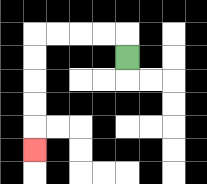{'start': '[5, 2]', 'end': '[1, 6]', 'path_directions': 'U,L,L,L,L,D,D,D,D,D', 'path_coordinates': '[[5, 2], [5, 1], [4, 1], [3, 1], [2, 1], [1, 1], [1, 2], [1, 3], [1, 4], [1, 5], [1, 6]]'}